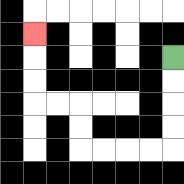{'start': '[7, 2]', 'end': '[1, 1]', 'path_directions': 'D,D,D,D,L,L,L,L,U,U,L,L,U,U,U', 'path_coordinates': '[[7, 2], [7, 3], [7, 4], [7, 5], [7, 6], [6, 6], [5, 6], [4, 6], [3, 6], [3, 5], [3, 4], [2, 4], [1, 4], [1, 3], [1, 2], [1, 1]]'}